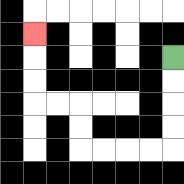{'start': '[7, 2]', 'end': '[1, 1]', 'path_directions': 'D,D,D,D,L,L,L,L,U,U,L,L,U,U,U', 'path_coordinates': '[[7, 2], [7, 3], [7, 4], [7, 5], [7, 6], [6, 6], [5, 6], [4, 6], [3, 6], [3, 5], [3, 4], [2, 4], [1, 4], [1, 3], [1, 2], [1, 1]]'}